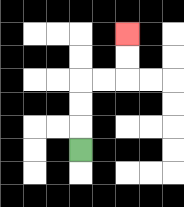{'start': '[3, 6]', 'end': '[5, 1]', 'path_directions': 'U,U,U,R,R,U,U', 'path_coordinates': '[[3, 6], [3, 5], [3, 4], [3, 3], [4, 3], [5, 3], [5, 2], [5, 1]]'}